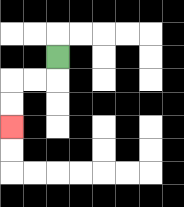{'start': '[2, 2]', 'end': '[0, 5]', 'path_directions': 'D,L,L,D,D', 'path_coordinates': '[[2, 2], [2, 3], [1, 3], [0, 3], [0, 4], [0, 5]]'}